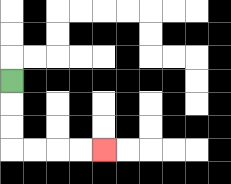{'start': '[0, 3]', 'end': '[4, 6]', 'path_directions': 'D,D,D,R,R,R,R', 'path_coordinates': '[[0, 3], [0, 4], [0, 5], [0, 6], [1, 6], [2, 6], [3, 6], [4, 6]]'}